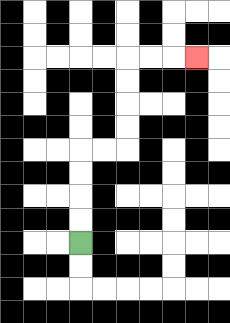{'start': '[3, 10]', 'end': '[8, 2]', 'path_directions': 'U,U,U,U,R,R,U,U,U,U,R,R,R', 'path_coordinates': '[[3, 10], [3, 9], [3, 8], [3, 7], [3, 6], [4, 6], [5, 6], [5, 5], [5, 4], [5, 3], [5, 2], [6, 2], [7, 2], [8, 2]]'}